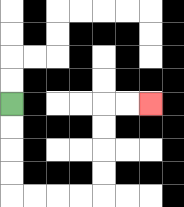{'start': '[0, 4]', 'end': '[6, 4]', 'path_directions': 'D,D,D,D,R,R,R,R,U,U,U,U,R,R', 'path_coordinates': '[[0, 4], [0, 5], [0, 6], [0, 7], [0, 8], [1, 8], [2, 8], [3, 8], [4, 8], [4, 7], [4, 6], [4, 5], [4, 4], [5, 4], [6, 4]]'}